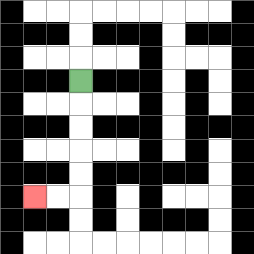{'start': '[3, 3]', 'end': '[1, 8]', 'path_directions': 'D,D,D,D,D,L,L', 'path_coordinates': '[[3, 3], [3, 4], [3, 5], [3, 6], [3, 7], [3, 8], [2, 8], [1, 8]]'}